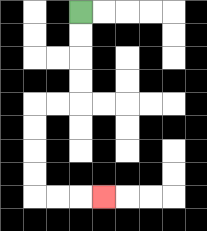{'start': '[3, 0]', 'end': '[4, 8]', 'path_directions': 'D,D,D,D,L,L,D,D,D,D,R,R,R', 'path_coordinates': '[[3, 0], [3, 1], [3, 2], [3, 3], [3, 4], [2, 4], [1, 4], [1, 5], [1, 6], [1, 7], [1, 8], [2, 8], [3, 8], [4, 8]]'}